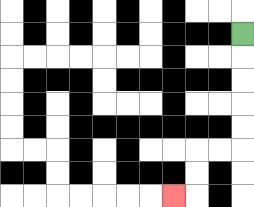{'start': '[10, 1]', 'end': '[7, 8]', 'path_directions': 'D,D,D,D,D,L,L,D,D,L', 'path_coordinates': '[[10, 1], [10, 2], [10, 3], [10, 4], [10, 5], [10, 6], [9, 6], [8, 6], [8, 7], [8, 8], [7, 8]]'}